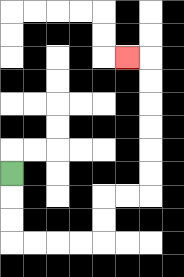{'start': '[0, 7]', 'end': '[5, 2]', 'path_directions': 'D,D,D,R,R,R,R,U,U,R,R,U,U,U,U,U,U,L', 'path_coordinates': '[[0, 7], [0, 8], [0, 9], [0, 10], [1, 10], [2, 10], [3, 10], [4, 10], [4, 9], [4, 8], [5, 8], [6, 8], [6, 7], [6, 6], [6, 5], [6, 4], [6, 3], [6, 2], [5, 2]]'}